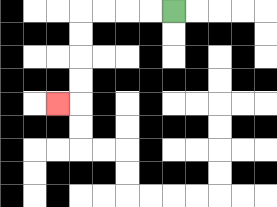{'start': '[7, 0]', 'end': '[2, 4]', 'path_directions': 'L,L,L,L,D,D,D,D,L', 'path_coordinates': '[[7, 0], [6, 0], [5, 0], [4, 0], [3, 0], [3, 1], [3, 2], [3, 3], [3, 4], [2, 4]]'}